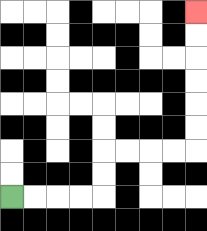{'start': '[0, 8]', 'end': '[8, 0]', 'path_directions': 'R,R,R,R,U,U,R,R,R,R,U,U,U,U,U,U', 'path_coordinates': '[[0, 8], [1, 8], [2, 8], [3, 8], [4, 8], [4, 7], [4, 6], [5, 6], [6, 6], [7, 6], [8, 6], [8, 5], [8, 4], [8, 3], [8, 2], [8, 1], [8, 0]]'}